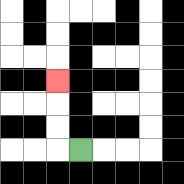{'start': '[3, 6]', 'end': '[2, 3]', 'path_directions': 'L,U,U,U', 'path_coordinates': '[[3, 6], [2, 6], [2, 5], [2, 4], [2, 3]]'}